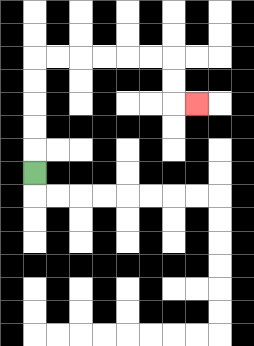{'start': '[1, 7]', 'end': '[8, 4]', 'path_directions': 'U,U,U,U,U,R,R,R,R,R,R,D,D,R', 'path_coordinates': '[[1, 7], [1, 6], [1, 5], [1, 4], [1, 3], [1, 2], [2, 2], [3, 2], [4, 2], [5, 2], [6, 2], [7, 2], [7, 3], [7, 4], [8, 4]]'}